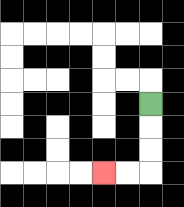{'start': '[6, 4]', 'end': '[4, 7]', 'path_directions': 'D,D,D,L,L', 'path_coordinates': '[[6, 4], [6, 5], [6, 6], [6, 7], [5, 7], [4, 7]]'}